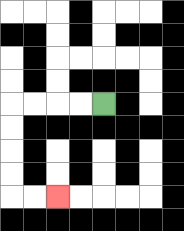{'start': '[4, 4]', 'end': '[2, 8]', 'path_directions': 'L,L,L,L,D,D,D,D,R,R', 'path_coordinates': '[[4, 4], [3, 4], [2, 4], [1, 4], [0, 4], [0, 5], [0, 6], [0, 7], [0, 8], [1, 8], [2, 8]]'}